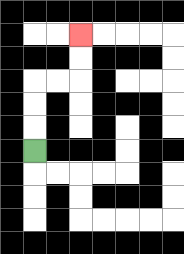{'start': '[1, 6]', 'end': '[3, 1]', 'path_directions': 'U,U,U,R,R,U,U', 'path_coordinates': '[[1, 6], [1, 5], [1, 4], [1, 3], [2, 3], [3, 3], [3, 2], [3, 1]]'}